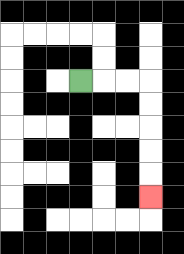{'start': '[3, 3]', 'end': '[6, 8]', 'path_directions': 'R,R,R,D,D,D,D,D', 'path_coordinates': '[[3, 3], [4, 3], [5, 3], [6, 3], [6, 4], [6, 5], [6, 6], [6, 7], [6, 8]]'}